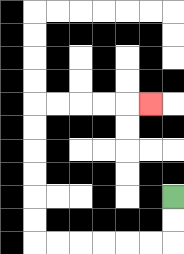{'start': '[7, 8]', 'end': '[6, 4]', 'path_directions': 'D,D,L,L,L,L,L,L,U,U,U,U,U,U,R,R,R,R,R', 'path_coordinates': '[[7, 8], [7, 9], [7, 10], [6, 10], [5, 10], [4, 10], [3, 10], [2, 10], [1, 10], [1, 9], [1, 8], [1, 7], [1, 6], [1, 5], [1, 4], [2, 4], [3, 4], [4, 4], [5, 4], [6, 4]]'}